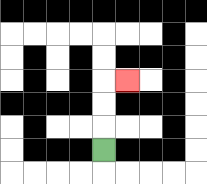{'start': '[4, 6]', 'end': '[5, 3]', 'path_directions': 'U,U,U,R', 'path_coordinates': '[[4, 6], [4, 5], [4, 4], [4, 3], [5, 3]]'}